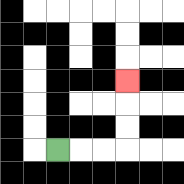{'start': '[2, 6]', 'end': '[5, 3]', 'path_directions': 'R,R,R,U,U,U', 'path_coordinates': '[[2, 6], [3, 6], [4, 6], [5, 6], [5, 5], [5, 4], [5, 3]]'}